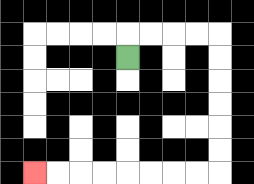{'start': '[5, 2]', 'end': '[1, 7]', 'path_directions': 'U,R,R,R,R,D,D,D,D,D,D,L,L,L,L,L,L,L,L', 'path_coordinates': '[[5, 2], [5, 1], [6, 1], [7, 1], [8, 1], [9, 1], [9, 2], [9, 3], [9, 4], [9, 5], [9, 6], [9, 7], [8, 7], [7, 7], [6, 7], [5, 7], [4, 7], [3, 7], [2, 7], [1, 7]]'}